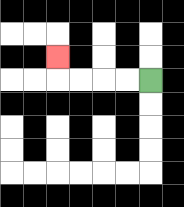{'start': '[6, 3]', 'end': '[2, 2]', 'path_directions': 'L,L,L,L,U', 'path_coordinates': '[[6, 3], [5, 3], [4, 3], [3, 3], [2, 3], [2, 2]]'}